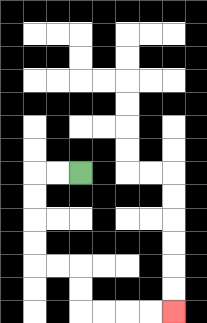{'start': '[3, 7]', 'end': '[7, 13]', 'path_directions': 'L,L,D,D,D,D,R,R,D,D,R,R,R,R', 'path_coordinates': '[[3, 7], [2, 7], [1, 7], [1, 8], [1, 9], [1, 10], [1, 11], [2, 11], [3, 11], [3, 12], [3, 13], [4, 13], [5, 13], [6, 13], [7, 13]]'}